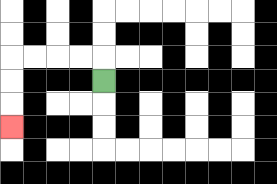{'start': '[4, 3]', 'end': '[0, 5]', 'path_directions': 'U,L,L,L,L,D,D,D', 'path_coordinates': '[[4, 3], [4, 2], [3, 2], [2, 2], [1, 2], [0, 2], [0, 3], [0, 4], [0, 5]]'}